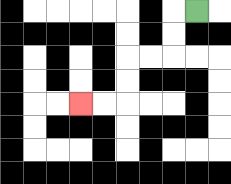{'start': '[8, 0]', 'end': '[3, 4]', 'path_directions': 'L,D,D,L,L,D,D,L,L', 'path_coordinates': '[[8, 0], [7, 0], [7, 1], [7, 2], [6, 2], [5, 2], [5, 3], [5, 4], [4, 4], [3, 4]]'}